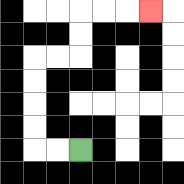{'start': '[3, 6]', 'end': '[6, 0]', 'path_directions': 'L,L,U,U,U,U,R,R,U,U,R,R,R', 'path_coordinates': '[[3, 6], [2, 6], [1, 6], [1, 5], [1, 4], [1, 3], [1, 2], [2, 2], [3, 2], [3, 1], [3, 0], [4, 0], [5, 0], [6, 0]]'}